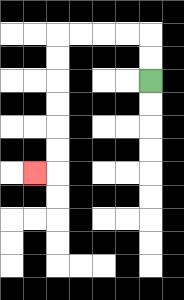{'start': '[6, 3]', 'end': '[1, 7]', 'path_directions': 'U,U,L,L,L,L,D,D,D,D,D,D,L', 'path_coordinates': '[[6, 3], [6, 2], [6, 1], [5, 1], [4, 1], [3, 1], [2, 1], [2, 2], [2, 3], [2, 4], [2, 5], [2, 6], [2, 7], [1, 7]]'}